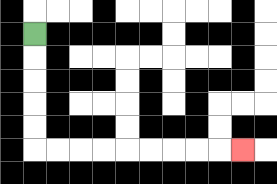{'start': '[1, 1]', 'end': '[10, 6]', 'path_directions': 'D,D,D,D,D,R,R,R,R,R,R,R,R,R', 'path_coordinates': '[[1, 1], [1, 2], [1, 3], [1, 4], [1, 5], [1, 6], [2, 6], [3, 6], [4, 6], [5, 6], [6, 6], [7, 6], [8, 6], [9, 6], [10, 6]]'}